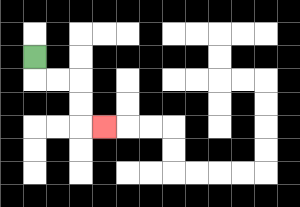{'start': '[1, 2]', 'end': '[4, 5]', 'path_directions': 'D,R,R,D,D,R', 'path_coordinates': '[[1, 2], [1, 3], [2, 3], [3, 3], [3, 4], [3, 5], [4, 5]]'}